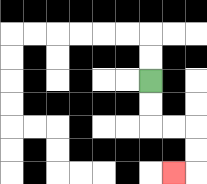{'start': '[6, 3]', 'end': '[7, 7]', 'path_directions': 'D,D,R,R,D,D,L', 'path_coordinates': '[[6, 3], [6, 4], [6, 5], [7, 5], [8, 5], [8, 6], [8, 7], [7, 7]]'}